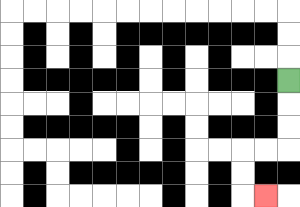{'start': '[12, 3]', 'end': '[11, 8]', 'path_directions': 'D,D,D,L,L,D,D,R', 'path_coordinates': '[[12, 3], [12, 4], [12, 5], [12, 6], [11, 6], [10, 6], [10, 7], [10, 8], [11, 8]]'}